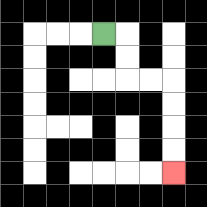{'start': '[4, 1]', 'end': '[7, 7]', 'path_directions': 'R,D,D,R,R,D,D,D,D', 'path_coordinates': '[[4, 1], [5, 1], [5, 2], [5, 3], [6, 3], [7, 3], [7, 4], [7, 5], [7, 6], [7, 7]]'}